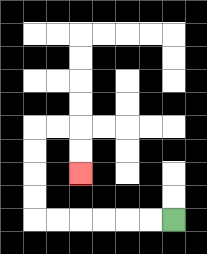{'start': '[7, 9]', 'end': '[3, 7]', 'path_directions': 'L,L,L,L,L,L,U,U,U,U,R,R,D,D', 'path_coordinates': '[[7, 9], [6, 9], [5, 9], [4, 9], [3, 9], [2, 9], [1, 9], [1, 8], [1, 7], [1, 6], [1, 5], [2, 5], [3, 5], [3, 6], [3, 7]]'}